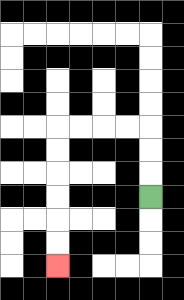{'start': '[6, 8]', 'end': '[2, 11]', 'path_directions': 'U,U,U,L,L,L,L,D,D,D,D,D,D', 'path_coordinates': '[[6, 8], [6, 7], [6, 6], [6, 5], [5, 5], [4, 5], [3, 5], [2, 5], [2, 6], [2, 7], [2, 8], [2, 9], [2, 10], [2, 11]]'}